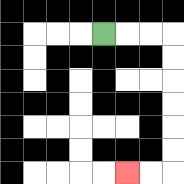{'start': '[4, 1]', 'end': '[5, 7]', 'path_directions': 'R,R,R,D,D,D,D,D,D,L,L', 'path_coordinates': '[[4, 1], [5, 1], [6, 1], [7, 1], [7, 2], [7, 3], [7, 4], [7, 5], [7, 6], [7, 7], [6, 7], [5, 7]]'}